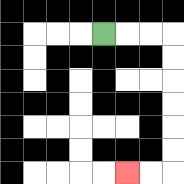{'start': '[4, 1]', 'end': '[5, 7]', 'path_directions': 'R,R,R,D,D,D,D,D,D,L,L', 'path_coordinates': '[[4, 1], [5, 1], [6, 1], [7, 1], [7, 2], [7, 3], [7, 4], [7, 5], [7, 6], [7, 7], [6, 7], [5, 7]]'}